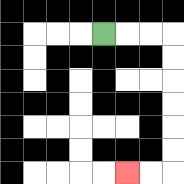{'start': '[4, 1]', 'end': '[5, 7]', 'path_directions': 'R,R,R,D,D,D,D,D,D,L,L', 'path_coordinates': '[[4, 1], [5, 1], [6, 1], [7, 1], [7, 2], [7, 3], [7, 4], [7, 5], [7, 6], [7, 7], [6, 7], [5, 7]]'}